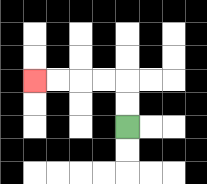{'start': '[5, 5]', 'end': '[1, 3]', 'path_directions': 'U,U,L,L,L,L', 'path_coordinates': '[[5, 5], [5, 4], [5, 3], [4, 3], [3, 3], [2, 3], [1, 3]]'}